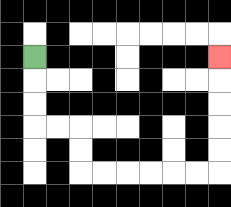{'start': '[1, 2]', 'end': '[9, 2]', 'path_directions': 'D,D,D,R,R,D,D,R,R,R,R,R,R,U,U,U,U,U', 'path_coordinates': '[[1, 2], [1, 3], [1, 4], [1, 5], [2, 5], [3, 5], [3, 6], [3, 7], [4, 7], [5, 7], [6, 7], [7, 7], [8, 7], [9, 7], [9, 6], [9, 5], [9, 4], [9, 3], [9, 2]]'}